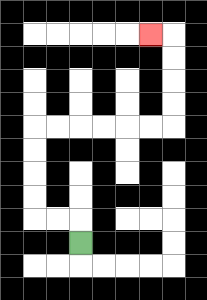{'start': '[3, 10]', 'end': '[6, 1]', 'path_directions': 'U,L,L,U,U,U,U,R,R,R,R,R,R,U,U,U,U,L', 'path_coordinates': '[[3, 10], [3, 9], [2, 9], [1, 9], [1, 8], [1, 7], [1, 6], [1, 5], [2, 5], [3, 5], [4, 5], [5, 5], [6, 5], [7, 5], [7, 4], [7, 3], [7, 2], [7, 1], [6, 1]]'}